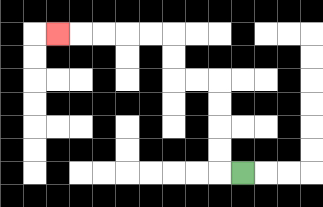{'start': '[10, 7]', 'end': '[2, 1]', 'path_directions': 'L,U,U,U,U,L,L,U,U,L,L,L,L,L', 'path_coordinates': '[[10, 7], [9, 7], [9, 6], [9, 5], [9, 4], [9, 3], [8, 3], [7, 3], [7, 2], [7, 1], [6, 1], [5, 1], [4, 1], [3, 1], [2, 1]]'}